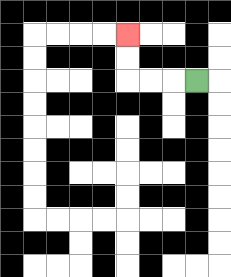{'start': '[8, 3]', 'end': '[5, 1]', 'path_directions': 'L,L,L,U,U', 'path_coordinates': '[[8, 3], [7, 3], [6, 3], [5, 3], [5, 2], [5, 1]]'}